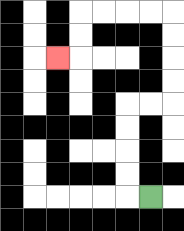{'start': '[6, 8]', 'end': '[2, 2]', 'path_directions': 'L,U,U,U,U,R,R,U,U,U,U,L,L,L,L,D,D,L', 'path_coordinates': '[[6, 8], [5, 8], [5, 7], [5, 6], [5, 5], [5, 4], [6, 4], [7, 4], [7, 3], [7, 2], [7, 1], [7, 0], [6, 0], [5, 0], [4, 0], [3, 0], [3, 1], [3, 2], [2, 2]]'}